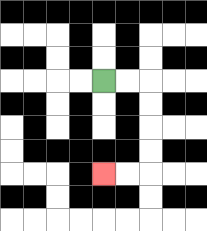{'start': '[4, 3]', 'end': '[4, 7]', 'path_directions': 'R,R,D,D,D,D,L,L', 'path_coordinates': '[[4, 3], [5, 3], [6, 3], [6, 4], [6, 5], [6, 6], [6, 7], [5, 7], [4, 7]]'}